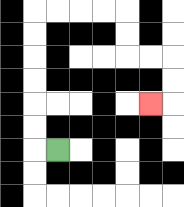{'start': '[2, 6]', 'end': '[6, 4]', 'path_directions': 'L,U,U,U,U,U,U,R,R,R,R,D,D,R,R,D,D,L', 'path_coordinates': '[[2, 6], [1, 6], [1, 5], [1, 4], [1, 3], [1, 2], [1, 1], [1, 0], [2, 0], [3, 0], [4, 0], [5, 0], [5, 1], [5, 2], [6, 2], [7, 2], [7, 3], [7, 4], [6, 4]]'}